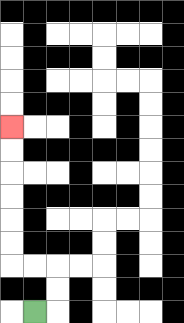{'start': '[1, 13]', 'end': '[0, 5]', 'path_directions': 'R,U,U,L,L,U,U,U,U,U,U', 'path_coordinates': '[[1, 13], [2, 13], [2, 12], [2, 11], [1, 11], [0, 11], [0, 10], [0, 9], [0, 8], [0, 7], [0, 6], [0, 5]]'}